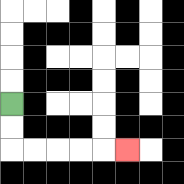{'start': '[0, 4]', 'end': '[5, 6]', 'path_directions': 'D,D,R,R,R,R,R', 'path_coordinates': '[[0, 4], [0, 5], [0, 6], [1, 6], [2, 6], [3, 6], [4, 6], [5, 6]]'}